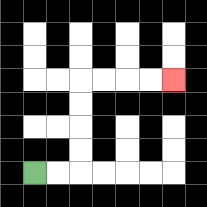{'start': '[1, 7]', 'end': '[7, 3]', 'path_directions': 'R,R,U,U,U,U,R,R,R,R', 'path_coordinates': '[[1, 7], [2, 7], [3, 7], [3, 6], [3, 5], [3, 4], [3, 3], [4, 3], [5, 3], [6, 3], [7, 3]]'}